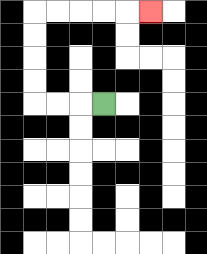{'start': '[4, 4]', 'end': '[6, 0]', 'path_directions': 'L,L,L,U,U,U,U,R,R,R,R,R', 'path_coordinates': '[[4, 4], [3, 4], [2, 4], [1, 4], [1, 3], [1, 2], [1, 1], [1, 0], [2, 0], [3, 0], [4, 0], [5, 0], [6, 0]]'}